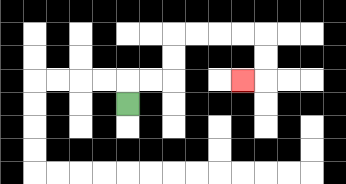{'start': '[5, 4]', 'end': '[10, 3]', 'path_directions': 'U,R,R,U,U,R,R,R,R,D,D,L', 'path_coordinates': '[[5, 4], [5, 3], [6, 3], [7, 3], [7, 2], [7, 1], [8, 1], [9, 1], [10, 1], [11, 1], [11, 2], [11, 3], [10, 3]]'}